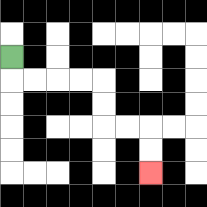{'start': '[0, 2]', 'end': '[6, 7]', 'path_directions': 'D,R,R,R,R,D,D,R,R,D,D', 'path_coordinates': '[[0, 2], [0, 3], [1, 3], [2, 3], [3, 3], [4, 3], [4, 4], [4, 5], [5, 5], [6, 5], [6, 6], [6, 7]]'}